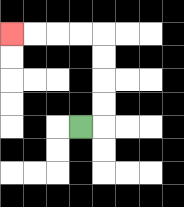{'start': '[3, 5]', 'end': '[0, 1]', 'path_directions': 'R,U,U,U,U,L,L,L,L', 'path_coordinates': '[[3, 5], [4, 5], [4, 4], [4, 3], [4, 2], [4, 1], [3, 1], [2, 1], [1, 1], [0, 1]]'}